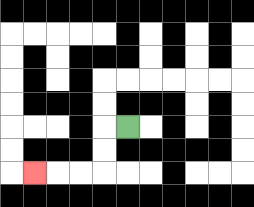{'start': '[5, 5]', 'end': '[1, 7]', 'path_directions': 'L,D,D,L,L,L', 'path_coordinates': '[[5, 5], [4, 5], [4, 6], [4, 7], [3, 7], [2, 7], [1, 7]]'}